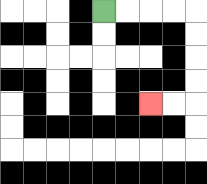{'start': '[4, 0]', 'end': '[6, 4]', 'path_directions': 'R,R,R,R,D,D,D,D,L,L', 'path_coordinates': '[[4, 0], [5, 0], [6, 0], [7, 0], [8, 0], [8, 1], [8, 2], [8, 3], [8, 4], [7, 4], [6, 4]]'}